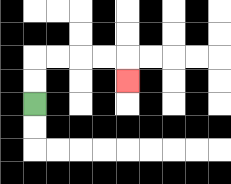{'start': '[1, 4]', 'end': '[5, 3]', 'path_directions': 'U,U,R,R,R,R,D', 'path_coordinates': '[[1, 4], [1, 3], [1, 2], [2, 2], [3, 2], [4, 2], [5, 2], [5, 3]]'}